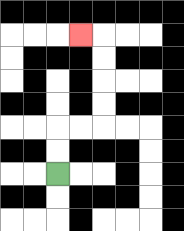{'start': '[2, 7]', 'end': '[3, 1]', 'path_directions': 'U,U,R,R,U,U,U,U,L', 'path_coordinates': '[[2, 7], [2, 6], [2, 5], [3, 5], [4, 5], [4, 4], [4, 3], [4, 2], [4, 1], [3, 1]]'}